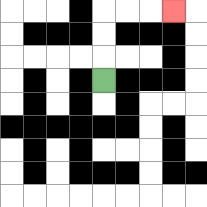{'start': '[4, 3]', 'end': '[7, 0]', 'path_directions': 'U,U,U,R,R,R', 'path_coordinates': '[[4, 3], [4, 2], [4, 1], [4, 0], [5, 0], [6, 0], [7, 0]]'}